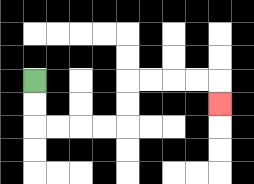{'start': '[1, 3]', 'end': '[9, 4]', 'path_directions': 'D,D,R,R,R,R,U,U,R,R,R,R,D', 'path_coordinates': '[[1, 3], [1, 4], [1, 5], [2, 5], [3, 5], [4, 5], [5, 5], [5, 4], [5, 3], [6, 3], [7, 3], [8, 3], [9, 3], [9, 4]]'}